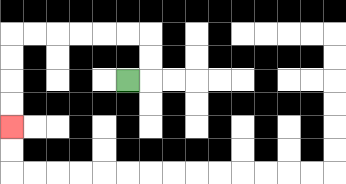{'start': '[5, 3]', 'end': '[0, 5]', 'path_directions': 'R,U,U,L,L,L,L,L,L,D,D,D,D', 'path_coordinates': '[[5, 3], [6, 3], [6, 2], [6, 1], [5, 1], [4, 1], [3, 1], [2, 1], [1, 1], [0, 1], [0, 2], [0, 3], [0, 4], [0, 5]]'}